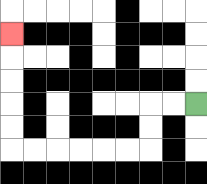{'start': '[8, 4]', 'end': '[0, 1]', 'path_directions': 'L,L,D,D,L,L,L,L,L,L,U,U,U,U,U', 'path_coordinates': '[[8, 4], [7, 4], [6, 4], [6, 5], [6, 6], [5, 6], [4, 6], [3, 6], [2, 6], [1, 6], [0, 6], [0, 5], [0, 4], [0, 3], [0, 2], [0, 1]]'}